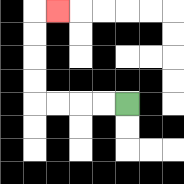{'start': '[5, 4]', 'end': '[2, 0]', 'path_directions': 'L,L,L,L,U,U,U,U,R', 'path_coordinates': '[[5, 4], [4, 4], [3, 4], [2, 4], [1, 4], [1, 3], [1, 2], [1, 1], [1, 0], [2, 0]]'}